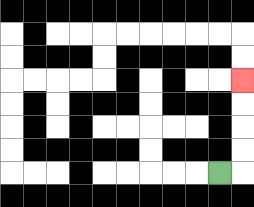{'start': '[9, 7]', 'end': '[10, 3]', 'path_directions': 'R,U,U,U,U', 'path_coordinates': '[[9, 7], [10, 7], [10, 6], [10, 5], [10, 4], [10, 3]]'}